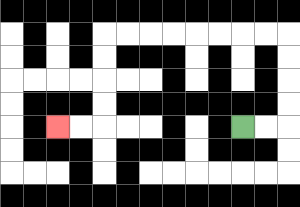{'start': '[10, 5]', 'end': '[2, 5]', 'path_directions': 'R,R,U,U,U,U,L,L,L,L,L,L,L,L,D,D,D,D,L,L', 'path_coordinates': '[[10, 5], [11, 5], [12, 5], [12, 4], [12, 3], [12, 2], [12, 1], [11, 1], [10, 1], [9, 1], [8, 1], [7, 1], [6, 1], [5, 1], [4, 1], [4, 2], [4, 3], [4, 4], [4, 5], [3, 5], [2, 5]]'}